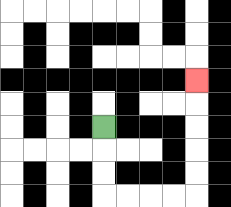{'start': '[4, 5]', 'end': '[8, 3]', 'path_directions': 'D,D,D,R,R,R,R,U,U,U,U,U', 'path_coordinates': '[[4, 5], [4, 6], [4, 7], [4, 8], [5, 8], [6, 8], [7, 8], [8, 8], [8, 7], [8, 6], [8, 5], [8, 4], [8, 3]]'}